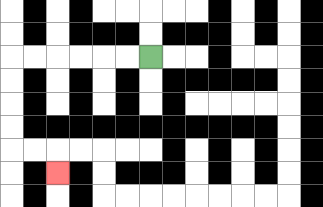{'start': '[6, 2]', 'end': '[2, 7]', 'path_directions': 'L,L,L,L,L,L,D,D,D,D,R,R,D', 'path_coordinates': '[[6, 2], [5, 2], [4, 2], [3, 2], [2, 2], [1, 2], [0, 2], [0, 3], [0, 4], [0, 5], [0, 6], [1, 6], [2, 6], [2, 7]]'}